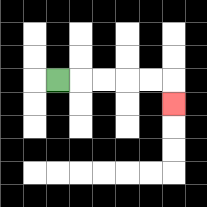{'start': '[2, 3]', 'end': '[7, 4]', 'path_directions': 'R,R,R,R,R,D', 'path_coordinates': '[[2, 3], [3, 3], [4, 3], [5, 3], [6, 3], [7, 3], [7, 4]]'}